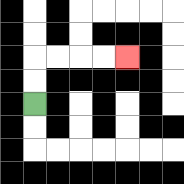{'start': '[1, 4]', 'end': '[5, 2]', 'path_directions': 'U,U,R,R,R,R', 'path_coordinates': '[[1, 4], [1, 3], [1, 2], [2, 2], [3, 2], [4, 2], [5, 2]]'}